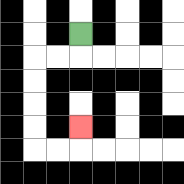{'start': '[3, 1]', 'end': '[3, 5]', 'path_directions': 'D,L,L,D,D,D,D,R,R,U', 'path_coordinates': '[[3, 1], [3, 2], [2, 2], [1, 2], [1, 3], [1, 4], [1, 5], [1, 6], [2, 6], [3, 6], [3, 5]]'}